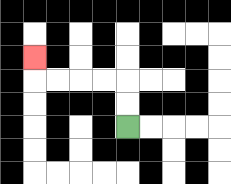{'start': '[5, 5]', 'end': '[1, 2]', 'path_directions': 'U,U,L,L,L,L,U', 'path_coordinates': '[[5, 5], [5, 4], [5, 3], [4, 3], [3, 3], [2, 3], [1, 3], [1, 2]]'}